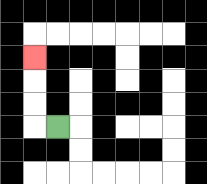{'start': '[2, 5]', 'end': '[1, 2]', 'path_directions': 'L,U,U,U', 'path_coordinates': '[[2, 5], [1, 5], [1, 4], [1, 3], [1, 2]]'}